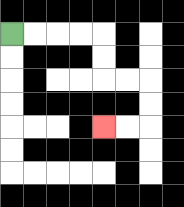{'start': '[0, 1]', 'end': '[4, 5]', 'path_directions': 'R,R,R,R,D,D,R,R,D,D,L,L', 'path_coordinates': '[[0, 1], [1, 1], [2, 1], [3, 1], [4, 1], [4, 2], [4, 3], [5, 3], [6, 3], [6, 4], [6, 5], [5, 5], [4, 5]]'}